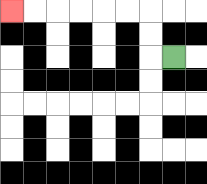{'start': '[7, 2]', 'end': '[0, 0]', 'path_directions': 'L,U,U,L,L,L,L,L,L', 'path_coordinates': '[[7, 2], [6, 2], [6, 1], [6, 0], [5, 0], [4, 0], [3, 0], [2, 0], [1, 0], [0, 0]]'}